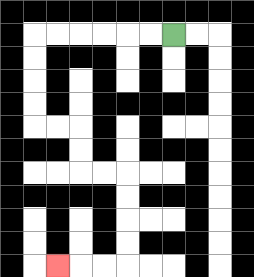{'start': '[7, 1]', 'end': '[2, 11]', 'path_directions': 'L,L,L,L,L,L,D,D,D,D,R,R,D,D,R,R,D,D,D,D,L,L,L', 'path_coordinates': '[[7, 1], [6, 1], [5, 1], [4, 1], [3, 1], [2, 1], [1, 1], [1, 2], [1, 3], [1, 4], [1, 5], [2, 5], [3, 5], [3, 6], [3, 7], [4, 7], [5, 7], [5, 8], [5, 9], [5, 10], [5, 11], [4, 11], [3, 11], [2, 11]]'}